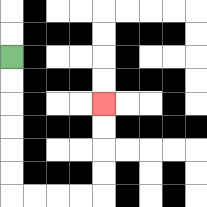{'start': '[0, 2]', 'end': '[4, 4]', 'path_directions': 'D,D,D,D,D,D,R,R,R,R,U,U,U,U', 'path_coordinates': '[[0, 2], [0, 3], [0, 4], [0, 5], [0, 6], [0, 7], [0, 8], [1, 8], [2, 8], [3, 8], [4, 8], [4, 7], [4, 6], [4, 5], [4, 4]]'}